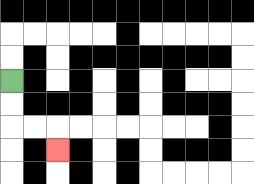{'start': '[0, 3]', 'end': '[2, 6]', 'path_directions': 'D,D,R,R,D', 'path_coordinates': '[[0, 3], [0, 4], [0, 5], [1, 5], [2, 5], [2, 6]]'}